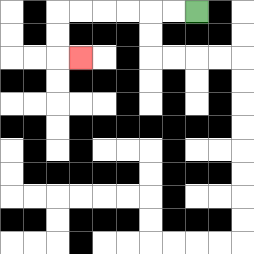{'start': '[8, 0]', 'end': '[3, 2]', 'path_directions': 'L,L,L,L,L,L,D,D,R', 'path_coordinates': '[[8, 0], [7, 0], [6, 0], [5, 0], [4, 0], [3, 0], [2, 0], [2, 1], [2, 2], [3, 2]]'}